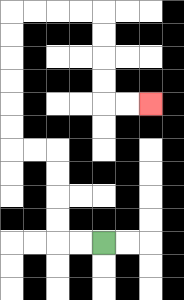{'start': '[4, 10]', 'end': '[6, 4]', 'path_directions': 'L,L,U,U,U,U,L,L,U,U,U,U,U,U,R,R,R,R,D,D,D,D,R,R', 'path_coordinates': '[[4, 10], [3, 10], [2, 10], [2, 9], [2, 8], [2, 7], [2, 6], [1, 6], [0, 6], [0, 5], [0, 4], [0, 3], [0, 2], [0, 1], [0, 0], [1, 0], [2, 0], [3, 0], [4, 0], [4, 1], [4, 2], [4, 3], [4, 4], [5, 4], [6, 4]]'}